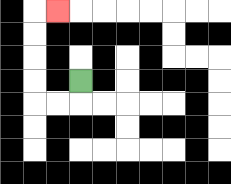{'start': '[3, 3]', 'end': '[2, 0]', 'path_directions': 'D,L,L,U,U,U,U,R', 'path_coordinates': '[[3, 3], [3, 4], [2, 4], [1, 4], [1, 3], [1, 2], [1, 1], [1, 0], [2, 0]]'}